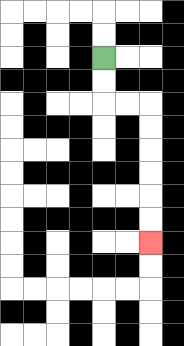{'start': '[4, 2]', 'end': '[6, 10]', 'path_directions': 'D,D,R,R,D,D,D,D,D,D', 'path_coordinates': '[[4, 2], [4, 3], [4, 4], [5, 4], [6, 4], [6, 5], [6, 6], [6, 7], [6, 8], [6, 9], [6, 10]]'}